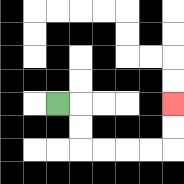{'start': '[2, 4]', 'end': '[7, 4]', 'path_directions': 'R,D,D,R,R,R,R,U,U', 'path_coordinates': '[[2, 4], [3, 4], [3, 5], [3, 6], [4, 6], [5, 6], [6, 6], [7, 6], [7, 5], [7, 4]]'}